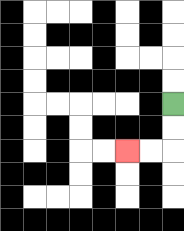{'start': '[7, 4]', 'end': '[5, 6]', 'path_directions': 'D,D,L,L', 'path_coordinates': '[[7, 4], [7, 5], [7, 6], [6, 6], [5, 6]]'}